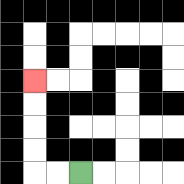{'start': '[3, 7]', 'end': '[1, 3]', 'path_directions': 'L,L,U,U,U,U', 'path_coordinates': '[[3, 7], [2, 7], [1, 7], [1, 6], [1, 5], [1, 4], [1, 3]]'}